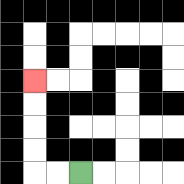{'start': '[3, 7]', 'end': '[1, 3]', 'path_directions': 'L,L,U,U,U,U', 'path_coordinates': '[[3, 7], [2, 7], [1, 7], [1, 6], [1, 5], [1, 4], [1, 3]]'}